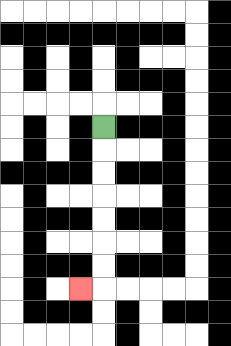{'start': '[4, 5]', 'end': '[3, 12]', 'path_directions': 'D,D,D,D,D,D,D,L', 'path_coordinates': '[[4, 5], [4, 6], [4, 7], [4, 8], [4, 9], [4, 10], [4, 11], [4, 12], [3, 12]]'}